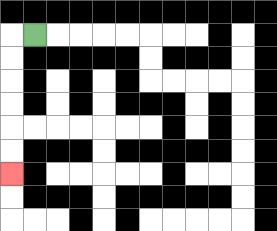{'start': '[1, 1]', 'end': '[0, 7]', 'path_directions': 'L,D,D,D,D,D,D', 'path_coordinates': '[[1, 1], [0, 1], [0, 2], [0, 3], [0, 4], [0, 5], [0, 6], [0, 7]]'}